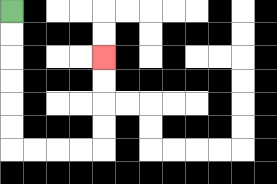{'start': '[0, 0]', 'end': '[4, 2]', 'path_directions': 'D,D,D,D,D,D,R,R,R,R,U,U,U,U', 'path_coordinates': '[[0, 0], [0, 1], [0, 2], [0, 3], [0, 4], [0, 5], [0, 6], [1, 6], [2, 6], [3, 6], [4, 6], [4, 5], [4, 4], [4, 3], [4, 2]]'}